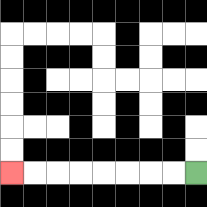{'start': '[8, 7]', 'end': '[0, 7]', 'path_directions': 'L,L,L,L,L,L,L,L', 'path_coordinates': '[[8, 7], [7, 7], [6, 7], [5, 7], [4, 7], [3, 7], [2, 7], [1, 7], [0, 7]]'}